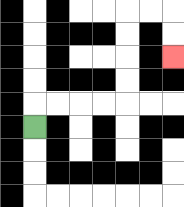{'start': '[1, 5]', 'end': '[7, 2]', 'path_directions': 'U,R,R,R,R,U,U,U,U,R,R,D,D', 'path_coordinates': '[[1, 5], [1, 4], [2, 4], [3, 4], [4, 4], [5, 4], [5, 3], [5, 2], [5, 1], [5, 0], [6, 0], [7, 0], [7, 1], [7, 2]]'}